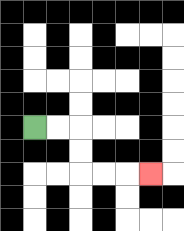{'start': '[1, 5]', 'end': '[6, 7]', 'path_directions': 'R,R,D,D,R,R,R', 'path_coordinates': '[[1, 5], [2, 5], [3, 5], [3, 6], [3, 7], [4, 7], [5, 7], [6, 7]]'}